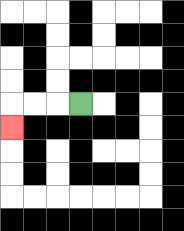{'start': '[3, 4]', 'end': '[0, 5]', 'path_directions': 'L,L,L,D', 'path_coordinates': '[[3, 4], [2, 4], [1, 4], [0, 4], [0, 5]]'}